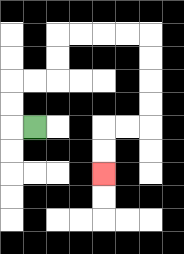{'start': '[1, 5]', 'end': '[4, 7]', 'path_directions': 'L,U,U,R,R,U,U,R,R,R,R,D,D,D,D,L,L,D,D', 'path_coordinates': '[[1, 5], [0, 5], [0, 4], [0, 3], [1, 3], [2, 3], [2, 2], [2, 1], [3, 1], [4, 1], [5, 1], [6, 1], [6, 2], [6, 3], [6, 4], [6, 5], [5, 5], [4, 5], [4, 6], [4, 7]]'}